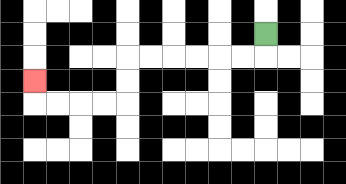{'start': '[11, 1]', 'end': '[1, 3]', 'path_directions': 'D,L,L,L,L,L,L,D,D,L,L,L,L,U', 'path_coordinates': '[[11, 1], [11, 2], [10, 2], [9, 2], [8, 2], [7, 2], [6, 2], [5, 2], [5, 3], [5, 4], [4, 4], [3, 4], [2, 4], [1, 4], [1, 3]]'}